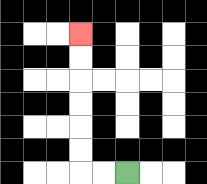{'start': '[5, 7]', 'end': '[3, 1]', 'path_directions': 'L,L,U,U,U,U,U,U', 'path_coordinates': '[[5, 7], [4, 7], [3, 7], [3, 6], [3, 5], [3, 4], [3, 3], [3, 2], [3, 1]]'}